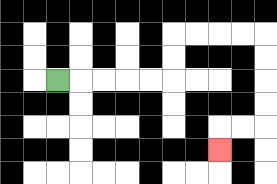{'start': '[2, 3]', 'end': '[9, 6]', 'path_directions': 'R,R,R,R,R,U,U,R,R,R,R,D,D,D,D,L,L,D', 'path_coordinates': '[[2, 3], [3, 3], [4, 3], [5, 3], [6, 3], [7, 3], [7, 2], [7, 1], [8, 1], [9, 1], [10, 1], [11, 1], [11, 2], [11, 3], [11, 4], [11, 5], [10, 5], [9, 5], [9, 6]]'}